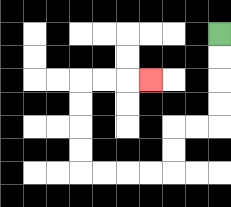{'start': '[9, 1]', 'end': '[6, 3]', 'path_directions': 'D,D,D,D,L,L,D,D,L,L,L,L,U,U,U,U,R,R,R', 'path_coordinates': '[[9, 1], [9, 2], [9, 3], [9, 4], [9, 5], [8, 5], [7, 5], [7, 6], [7, 7], [6, 7], [5, 7], [4, 7], [3, 7], [3, 6], [3, 5], [3, 4], [3, 3], [4, 3], [5, 3], [6, 3]]'}